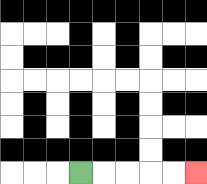{'start': '[3, 7]', 'end': '[8, 7]', 'path_directions': 'R,R,R,R,R', 'path_coordinates': '[[3, 7], [4, 7], [5, 7], [6, 7], [7, 7], [8, 7]]'}